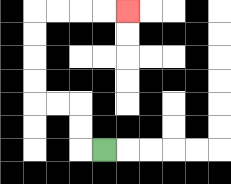{'start': '[4, 6]', 'end': '[5, 0]', 'path_directions': 'L,U,U,L,L,U,U,U,U,R,R,R,R', 'path_coordinates': '[[4, 6], [3, 6], [3, 5], [3, 4], [2, 4], [1, 4], [1, 3], [1, 2], [1, 1], [1, 0], [2, 0], [3, 0], [4, 0], [5, 0]]'}